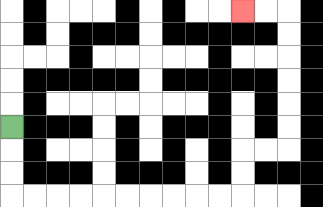{'start': '[0, 5]', 'end': '[10, 0]', 'path_directions': 'D,D,D,R,R,R,R,R,R,R,R,R,R,U,U,R,R,U,U,U,U,U,U,L,L', 'path_coordinates': '[[0, 5], [0, 6], [0, 7], [0, 8], [1, 8], [2, 8], [3, 8], [4, 8], [5, 8], [6, 8], [7, 8], [8, 8], [9, 8], [10, 8], [10, 7], [10, 6], [11, 6], [12, 6], [12, 5], [12, 4], [12, 3], [12, 2], [12, 1], [12, 0], [11, 0], [10, 0]]'}